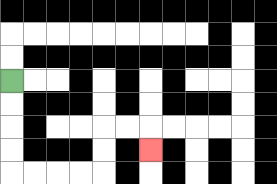{'start': '[0, 3]', 'end': '[6, 6]', 'path_directions': 'D,D,D,D,R,R,R,R,U,U,R,R,D', 'path_coordinates': '[[0, 3], [0, 4], [0, 5], [0, 6], [0, 7], [1, 7], [2, 7], [3, 7], [4, 7], [4, 6], [4, 5], [5, 5], [6, 5], [6, 6]]'}